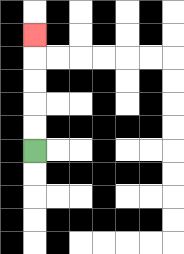{'start': '[1, 6]', 'end': '[1, 1]', 'path_directions': 'U,U,U,U,U', 'path_coordinates': '[[1, 6], [1, 5], [1, 4], [1, 3], [1, 2], [1, 1]]'}